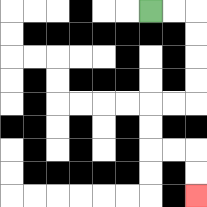{'start': '[6, 0]', 'end': '[8, 8]', 'path_directions': 'R,R,D,D,D,D,L,L,D,D,R,R,D,D', 'path_coordinates': '[[6, 0], [7, 0], [8, 0], [8, 1], [8, 2], [8, 3], [8, 4], [7, 4], [6, 4], [6, 5], [6, 6], [7, 6], [8, 6], [8, 7], [8, 8]]'}